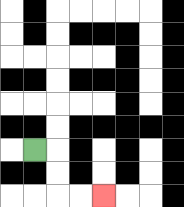{'start': '[1, 6]', 'end': '[4, 8]', 'path_directions': 'R,D,D,R,R', 'path_coordinates': '[[1, 6], [2, 6], [2, 7], [2, 8], [3, 8], [4, 8]]'}